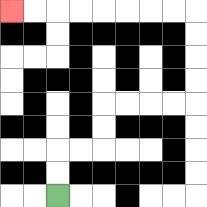{'start': '[2, 8]', 'end': '[0, 0]', 'path_directions': 'U,U,R,R,U,U,R,R,R,R,U,U,U,U,L,L,L,L,L,L,L,L', 'path_coordinates': '[[2, 8], [2, 7], [2, 6], [3, 6], [4, 6], [4, 5], [4, 4], [5, 4], [6, 4], [7, 4], [8, 4], [8, 3], [8, 2], [8, 1], [8, 0], [7, 0], [6, 0], [5, 0], [4, 0], [3, 0], [2, 0], [1, 0], [0, 0]]'}